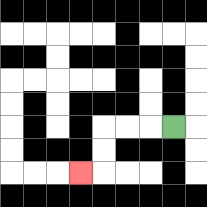{'start': '[7, 5]', 'end': '[3, 7]', 'path_directions': 'L,L,L,D,D,L', 'path_coordinates': '[[7, 5], [6, 5], [5, 5], [4, 5], [4, 6], [4, 7], [3, 7]]'}